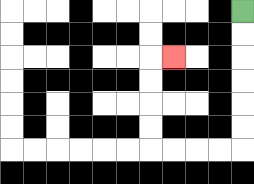{'start': '[10, 0]', 'end': '[7, 2]', 'path_directions': 'D,D,D,D,D,D,L,L,L,L,U,U,U,U,R', 'path_coordinates': '[[10, 0], [10, 1], [10, 2], [10, 3], [10, 4], [10, 5], [10, 6], [9, 6], [8, 6], [7, 6], [6, 6], [6, 5], [6, 4], [6, 3], [6, 2], [7, 2]]'}